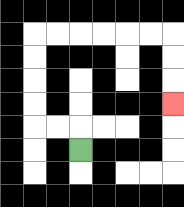{'start': '[3, 6]', 'end': '[7, 4]', 'path_directions': 'U,L,L,U,U,U,U,R,R,R,R,R,R,D,D,D', 'path_coordinates': '[[3, 6], [3, 5], [2, 5], [1, 5], [1, 4], [1, 3], [1, 2], [1, 1], [2, 1], [3, 1], [4, 1], [5, 1], [6, 1], [7, 1], [7, 2], [7, 3], [7, 4]]'}